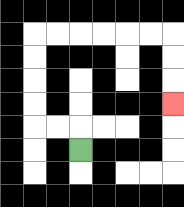{'start': '[3, 6]', 'end': '[7, 4]', 'path_directions': 'U,L,L,U,U,U,U,R,R,R,R,R,R,D,D,D', 'path_coordinates': '[[3, 6], [3, 5], [2, 5], [1, 5], [1, 4], [1, 3], [1, 2], [1, 1], [2, 1], [3, 1], [4, 1], [5, 1], [6, 1], [7, 1], [7, 2], [7, 3], [7, 4]]'}